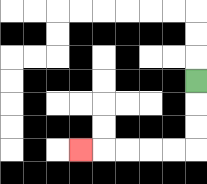{'start': '[8, 3]', 'end': '[3, 6]', 'path_directions': 'D,D,D,L,L,L,L,L', 'path_coordinates': '[[8, 3], [8, 4], [8, 5], [8, 6], [7, 6], [6, 6], [5, 6], [4, 6], [3, 6]]'}